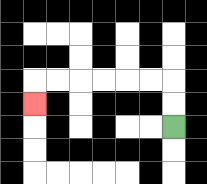{'start': '[7, 5]', 'end': '[1, 4]', 'path_directions': 'U,U,L,L,L,L,L,L,D', 'path_coordinates': '[[7, 5], [7, 4], [7, 3], [6, 3], [5, 3], [4, 3], [3, 3], [2, 3], [1, 3], [1, 4]]'}